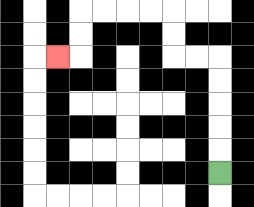{'start': '[9, 7]', 'end': '[2, 2]', 'path_directions': 'U,U,U,U,U,L,L,U,U,L,L,L,L,D,D,L', 'path_coordinates': '[[9, 7], [9, 6], [9, 5], [9, 4], [9, 3], [9, 2], [8, 2], [7, 2], [7, 1], [7, 0], [6, 0], [5, 0], [4, 0], [3, 0], [3, 1], [3, 2], [2, 2]]'}